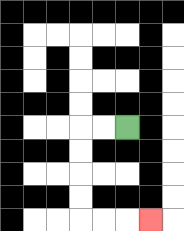{'start': '[5, 5]', 'end': '[6, 9]', 'path_directions': 'L,L,D,D,D,D,R,R,R', 'path_coordinates': '[[5, 5], [4, 5], [3, 5], [3, 6], [3, 7], [3, 8], [3, 9], [4, 9], [5, 9], [6, 9]]'}